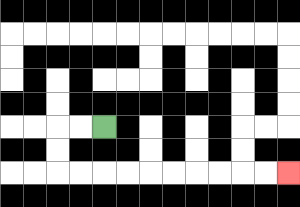{'start': '[4, 5]', 'end': '[12, 7]', 'path_directions': 'L,L,D,D,R,R,R,R,R,R,R,R,R,R', 'path_coordinates': '[[4, 5], [3, 5], [2, 5], [2, 6], [2, 7], [3, 7], [4, 7], [5, 7], [6, 7], [7, 7], [8, 7], [9, 7], [10, 7], [11, 7], [12, 7]]'}